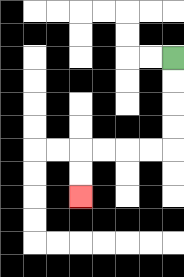{'start': '[7, 2]', 'end': '[3, 8]', 'path_directions': 'D,D,D,D,L,L,L,L,D,D', 'path_coordinates': '[[7, 2], [7, 3], [7, 4], [7, 5], [7, 6], [6, 6], [5, 6], [4, 6], [3, 6], [3, 7], [3, 8]]'}